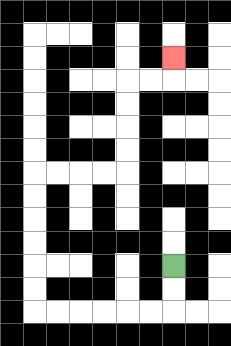{'start': '[7, 11]', 'end': '[7, 2]', 'path_directions': 'D,D,L,L,L,L,L,L,U,U,U,U,U,U,R,R,R,R,U,U,U,U,R,R,U', 'path_coordinates': '[[7, 11], [7, 12], [7, 13], [6, 13], [5, 13], [4, 13], [3, 13], [2, 13], [1, 13], [1, 12], [1, 11], [1, 10], [1, 9], [1, 8], [1, 7], [2, 7], [3, 7], [4, 7], [5, 7], [5, 6], [5, 5], [5, 4], [5, 3], [6, 3], [7, 3], [7, 2]]'}